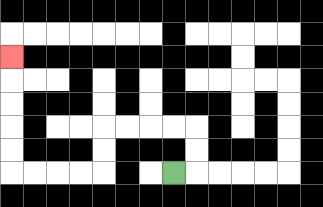{'start': '[7, 7]', 'end': '[0, 2]', 'path_directions': 'R,U,U,L,L,L,L,D,D,L,L,L,L,U,U,U,U,U', 'path_coordinates': '[[7, 7], [8, 7], [8, 6], [8, 5], [7, 5], [6, 5], [5, 5], [4, 5], [4, 6], [4, 7], [3, 7], [2, 7], [1, 7], [0, 7], [0, 6], [0, 5], [0, 4], [0, 3], [0, 2]]'}